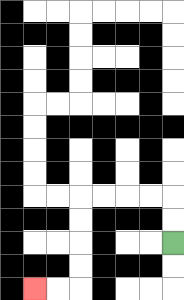{'start': '[7, 10]', 'end': '[1, 12]', 'path_directions': 'U,U,L,L,L,L,D,D,D,D,L,L', 'path_coordinates': '[[7, 10], [7, 9], [7, 8], [6, 8], [5, 8], [4, 8], [3, 8], [3, 9], [3, 10], [3, 11], [3, 12], [2, 12], [1, 12]]'}